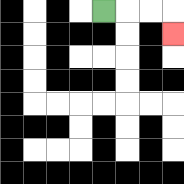{'start': '[4, 0]', 'end': '[7, 1]', 'path_directions': 'R,R,R,D', 'path_coordinates': '[[4, 0], [5, 0], [6, 0], [7, 0], [7, 1]]'}